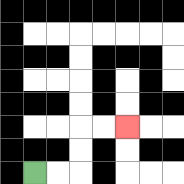{'start': '[1, 7]', 'end': '[5, 5]', 'path_directions': 'R,R,U,U,R,R', 'path_coordinates': '[[1, 7], [2, 7], [3, 7], [3, 6], [3, 5], [4, 5], [5, 5]]'}